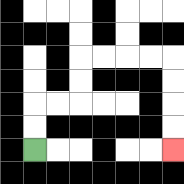{'start': '[1, 6]', 'end': '[7, 6]', 'path_directions': 'U,U,R,R,U,U,R,R,R,R,D,D,D,D', 'path_coordinates': '[[1, 6], [1, 5], [1, 4], [2, 4], [3, 4], [3, 3], [3, 2], [4, 2], [5, 2], [6, 2], [7, 2], [7, 3], [7, 4], [7, 5], [7, 6]]'}